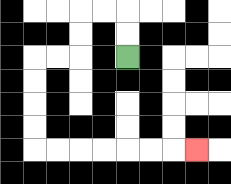{'start': '[5, 2]', 'end': '[8, 6]', 'path_directions': 'U,U,L,L,D,D,L,L,D,D,D,D,R,R,R,R,R,R,R', 'path_coordinates': '[[5, 2], [5, 1], [5, 0], [4, 0], [3, 0], [3, 1], [3, 2], [2, 2], [1, 2], [1, 3], [1, 4], [1, 5], [1, 6], [2, 6], [3, 6], [4, 6], [5, 6], [6, 6], [7, 6], [8, 6]]'}